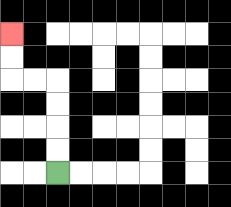{'start': '[2, 7]', 'end': '[0, 1]', 'path_directions': 'U,U,U,U,L,L,U,U', 'path_coordinates': '[[2, 7], [2, 6], [2, 5], [2, 4], [2, 3], [1, 3], [0, 3], [0, 2], [0, 1]]'}